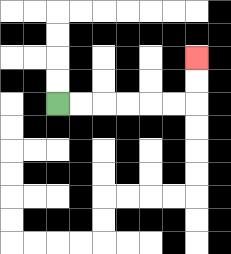{'start': '[2, 4]', 'end': '[8, 2]', 'path_directions': 'R,R,R,R,R,R,U,U', 'path_coordinates': '[[2, 4], [3, 4], [4, 4], [5, 4], [6, 4], [7, 4], [8, 4], [8, 3], [8, 2]]'}